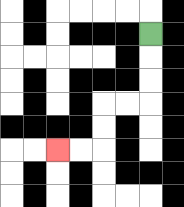{'start': '[6, 1]', 'end': '[2, 6]', 'path_directions': 'D,D,D,L,L,D,D,L,L', 'path_coordinates': '[[6, 1], [6, 2], [6, 3], [6, 4], [5, 4], [4, 4], [4, 5], [4, 6], [3, 6], [2, 6]]'}